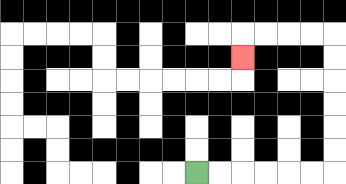{'start': '[8, 7]', 'end': '[10, 2]', 'path_directions': 'R,R,R,R,R,R,U,U,U,U,U,U,L,L,L,L,D', 'path_coordinates': '[[8, 7], [9, 7], [10, 7], [11, 7], [12, 7], [13, 7], [14, 7], [14, 6], [14, 5], [14, 4], [14, 3], [14, 2], [14, 1], [13, 1], [12, 1], [11, 1], [10, 1], [10, 2]]'}